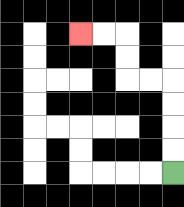{'start': '[7, 7]', 'end': '[3, 1]', 'path_directions': 'U,U,U,U,L,L,U,U,L,L', 'path_coordinates': '[[7, 7], [7, 6], [7, 5], [7, 4], [7, 3], [6, 3], [5, 3], [5, 2], [5, 1], [4, 1], [3, 1]]'}